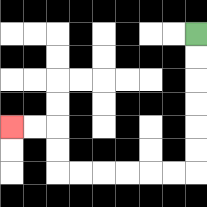{'start': '[8, 1]', 'end': '[0, 5]', 'path_directions': 'D,D,D,D,D,D,L,L,L,L,L,L,U,U,L,L', 'path_coordinates': '[[8, 1], [8, 2], [8, 3], [8, 4], [8, 5], [8, 6], [8, 7], [7, 7], [6, 7], [5, 7], [4, 7], [3, 7], [2, 7], [2, 6], [2, 5], [1, 5], [0, 5]]'}